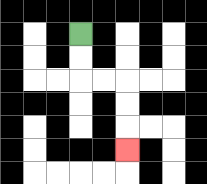{'start': '[3, 1]', 'end': '[5, 6]', 'path_directions': 'D,D,R,R,D,D,D', 'path_coordinates': '[[3, 1], [3, 2], [3, 3], [4, 3], [5, 3], [5, 4], [5, 5], [5, 6]]'}